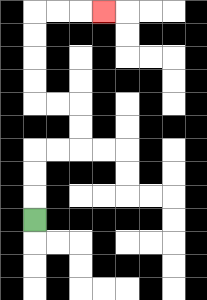{'start': '[1, 9]', 'end': '[4, 0]', 'path_directions': 'U,U,U,R,R,U,U,L,L,U,U,U,U,R,R,R', 'path_coordinates': '[[1, 9], [1, 8], [1, 7], [1, 6], [2, 6], [3, 6], [3, 5], [3, 4], [2, 4], [1, 4], [1, 3], [1, 2], [1, 1], [1, 0], [2, 0], [3, 0], [4, 0]]'}